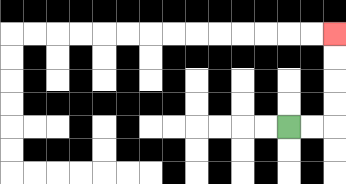{'start': '[12, 5]', 'end': '[14, 1]', 'path_directions': 'R,R,U,U,U,U', 'path_coordinates': '[[12, 5], [13, 5], [14, 5], [14, 4], [14, 3], [14, 2], [14, 1]]'}